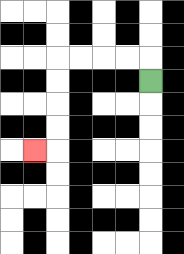{'start': '[6, 3]', 'end': '[1, 6]', 'path_directions': 'U,L,L,L,L,D,D,D,D,L', 'path_coordinates': '[[6, 3], [6, 2], [5, 2], [4, 2], [3, 2], [2, 2], [2, 3], [2, 4], [2, 5], [2, 6], [1, 6]]'}